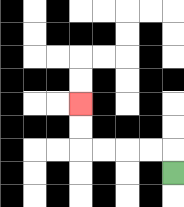{'start': '[7, 7]', 'end': '[3, 4]', 'path_directions': 'U,L,L,L,L,U,U', 'path_coordinates': '[[7, 7], [7, 6], [6, 6], [5, 6], [4, 6], [3, 6], [3, 5], [3, 4]]'}